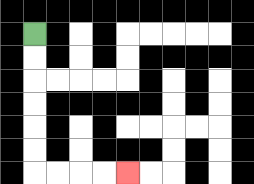{'start': '[1, 1]', 'end': '[5, 7]', 'path_directions': 'D,D,D,D,D,D,R,R,R,R', 'path_coordinates': '[[1, 1], [1, 2], [1, 3], [1, 4], [1, 5], [1, 6], [1, 7], [2, 7], [3, 7], [4, 7], [5, 7]]'}